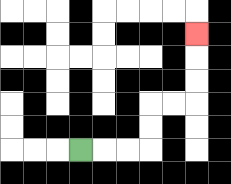{'start': '[3, 6]', 'end': '[8, 1]', 'path_directions': 'R,R,R,U,U,R,R,U,U,U', 'path_coordinates': '[[3, 6], [4, 6], [5, 6], [6, 6], [6, 5], [6, 4], [7, 4], [8, 4], [8, 3], [8, 2], [8, 1]]'}